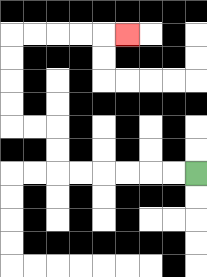{'start': '[8, 7]', 'end': '[5, 1]', 'path_directions': 'L,L,L,L,L,L,U,U,L,L,U,U,U,U,R,R,R,R,R', 'path_coordinates': '[[8, 7], [7, 7], [6, 7], [5, 7], [4, 7], [3, 7], [2, 7], [2, 6], [2, 5], [1, 5], [0, 5], [0, 4], [0, 3], [0, 2], [0, 1], [1, 1], [2, 1], [3, 1], [4, 1], [5, 1]]'}